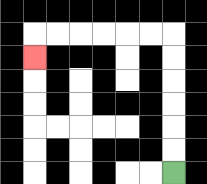{'start': '[7, 7]', 'end': '[1, 2]', 'path_directions': 'U,U,U,U,U,U,L,L,L,L,L,L,D', 'path_coordinates': '[[7, 7], [7, 6], [7, 5], [7, 4], [7, 3], [7, 2], [7, 1], [6, 1], [5, 1], [4, 1], [3, 1], [2, 1], [1, 1], [1, 2]]'}